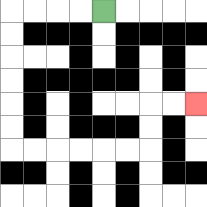{'start': '[4, 0]', 'end': '[8, 4]', 'path_directions': 'L,L,L,L,D,D,D,D,D,D,R,R,R,R,R,R,U,U,R,R', 'path_coordinates': '[[4, 0], [3, 0], [2, 0], [1, 0], [0, 0], [0, 1], [0, 2], [0, 3], [0, 4], [0, 5], [0, 6], [1, 6], [2, 6], [3, 6], [4, 6], [5, 6], [6, 6], [6, 5], [6, 4], [7, 4], [8, 4]]'}